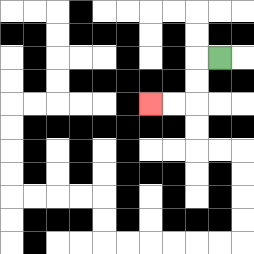{'start': '[9, 2]', 'end': '[6, 4]', 'path_directions': 'L,D,D,L,L', 'path_coordinates': '[[9, 2], [8, 2], [8, 3], [8, 4], [7, 4], [6, 4]]'}